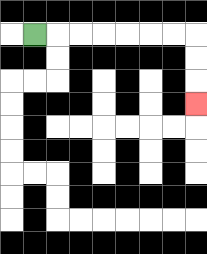{'start': '[1, 1]', 'end': '[8, 4]', 'path_directions': 'R,R,R,R,R,R,R,D,D,D', 'path_coordinates': '[[1, 1], [2, 1], [3, 1], [4, 1], [5, 1], [6, 1], [7, 1], [8, 1], [8, 2], [8, 3], [8, 4]]'}